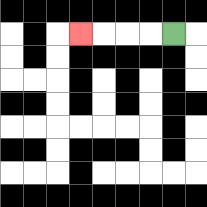{'start': '[7, 1]', 'end': '[3, 1]', 'path_directions': 'L,L,L,L', 'path_coordinates': '[[7, 1], [6, 1], [5, 1], [4, 1], [3, 1]]'}